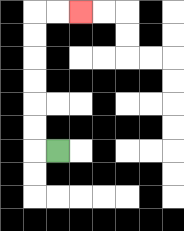{'start': '[2, 6]', 'end': '[3, 0]', 'path_directions': 'L,U,U,U,U,U,U,R,R', 'path_coordinates': '[[2, 6], [1, 6], [1, 5], [1, 4], [1, 3], [1, 2], [1, 1], [1, 0], [2, 0], [3, 0]]'}